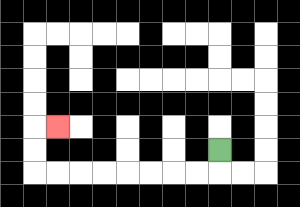{'start': '[9, 6]', 'end': '[2, 5]', 'path_directions': 'D,L,L,L,L,L,L,L,L,U,U,R', 'path_coordinates': '[[9, 6], [9, 7], [8, 7], [7, 7], [6, 7], [5, 7], [4, 7], [3, 7], [2, 7], [1, 7], [1, 6], [1, 5], [2, 5]]'}